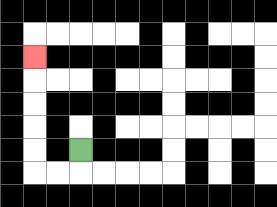{'start': '[3, 6]', 'end': '[1, 2]', 'path_directions': 'D,L,L,U,U,U,U,U', 'path_coordinates': '[[3, 6], [3, 7], [2, 7], [1, 7], [1, 6], [1, 5], [1, 4], [1, 3], [1, 2]]'}